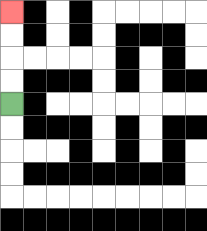{'start': '[0, 4]', 'end': '[0, 0]', 'path_directions': 'U,U,U,U', 'path_coordinates': '[[0, 4], [0, 3], [0, 2], [0, 1], [0, 0]]'}